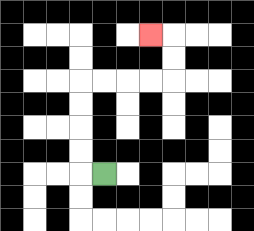{'start': '[4, 7]', 'end': '[6, 1]', 'path_directions': 'L,U,U,U,U,R,R,R,R,U,U,L', 'path_coordinates': '[[4, 7], [3, 7], [3, 6], [3, 5], [3, 4], [3, 3], [4, 3], [5, 3], [6, 3], [7, 3], [7, 2], [7, 1], [6, 1]]'}